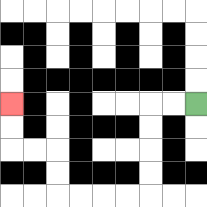{'start': '[8, 4]', 'end': '[0, 4]', 'path_directions': 'L,L,D,D,D,D,L,L,L,L,U,U,L,L,U,U', 'path_coordinates': '[[8, 4], [7, 4], [6, 4], [6, 5], [6, 6], [6, 7], [6, 8], [5, 8], [4, 8], [3, 8], [2, 8], [2, 7], [2, 6], [1, 6], [0, 6], [0, 5], [0, 4]]'}